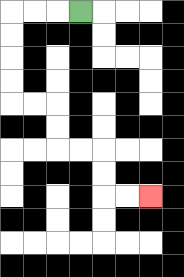{'start': '[3, 0]', 'end': '[6, 8]', 'path_directions': 'L,L,L,D,D,D,D,R,R,D,D,R,R,D,D,R,R', 'path_coordinates': '[[3, 0], [2, 0], [1, 0], [0, 0], [0, 1], [0, 2], [0, 3], [0, 4], [1, 4], [2, 4], [2, 5], [2, 6], [3, 6], [4, 6], [4, 7], [4, 8], [5, 8], [6, 8]]'}